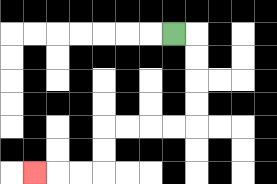{'start': '[7, 1]', 'end': '[1, 7]', 'path_directions': 'R,D,D,D,D,L,L,L,L,D,D,L,L,L', 'path_coordinates': '[[7, 1], [8, 1], [8, 2], [8, 3], [8, 4], [8, 5], [7, 5], [6, 5], [5, 5], [4, 5], [4, 6], [4, 7], [3, 7], [2, 7], [1, 7]]'}